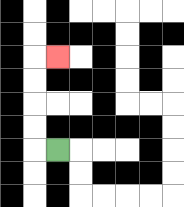{'start': '[2, 6]', 'end': '[2, 2]', 'path_directions': 'L,U,U,U,U,R', 'path_coordinates': '[[2, 6], [1, 6], [1, 5], [1, 4], [1, 3], [1, 2], [2, 2]]'}